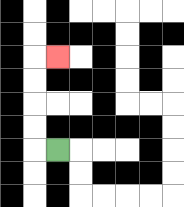{'start': '[2, 6]', 'end': '[2, 2]', 'path_directions': 'L,U,U,U,U,R', 'path_coordinates': '[[2, 6], [1, 6], [1, 5], [1, 4], [1, 3], [1, 2], [2, 2]]'}